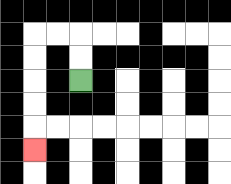{'start': '[3, 3]', 'end': '[1, 6]', 'path_directions': 'U,U,L,L,D,D,D,D,D', 'path_coordinates': '[[3, 3], [3, 2], [3, 1], [2, 1], [1, 1], [1, 2], [1, 3], [1, 4], [1, 5], [1, 6]]'}